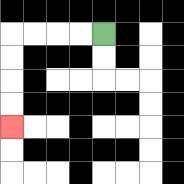{'start': '[4, 1]', 'end': '[0, 5]', 'path_directions': 'L,L,L,L,D,D,D,D', 'path_coordinates': '[[4, 1], [3, 1], [2, 1], [1, 1], [0, 1], [0, 2], [0, 3], [0, 4], [0, 5]]'}